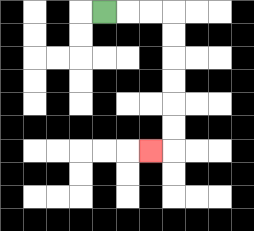{'start': '[4, 0]', 'end': '[6, 6]', 'path_directions': 'R,R,R,D,D,D,D,D,D,L', 'path_coordinates': '[[4, 0], [5, 0], [6, 0], [7, 0], [7, 1], [7, 2], [7, 3], [7, 4], [7, 5], [7, 6], [6, 6]]'}